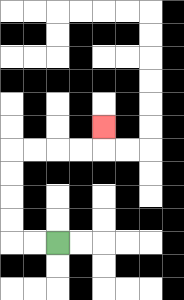{'start': '[2, 10]', 'end': '[4, 5]', 'path_directions': 'L,L,U,U,U,U,R,R,R,R,U', 'path_coordinates': '[[2, 10], [1, 10], [0, 10], [0, 9], [0, 8], [0, 7], [0, 6], [1, 6], [2, 6], [3, 6], [4, 6], [4, 5]]'}